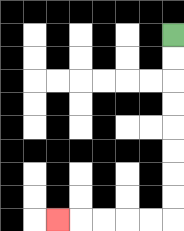{'start': '[7, 1]', 'end': '[2, 9]', 'path_directions': 'D,D,D,D,D,D,D,D,L,L,L,L,L', 'path_coordinates': '[[7, 1], [7, 2], [7, 3], [7, 4], [7, 5], [7, 6], [7, 7], [7, 8], [7, 9], [6, 9], [5, 9], [4, 9], [3, 9], [2, 9]]'}